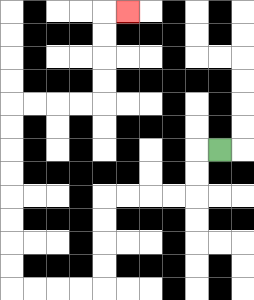{'start': '[9, 6]', 'end': '[5, 0]', 'path_directions': 'L,D,D,L,L,L,L,D,D,D,D,L,L,L,L,U,U,U,U,U,U,U,U,R,R,R,R,U,U,U,U,R', 'path_coordinates': '[[9, 6], [8, 6], [8, 7], [8, 8], [7, 8], [6, 8], [5, 8], [4, 8], [4, 9], [4, 10], [4, 11], [4, 12], [3, 12], [2, 12], [1, 12], [0, 12], [0, 11], [0, 10], [0, 9], [0, 8], [0, 7], [0, 6], [0, 5], [0, 4], [1, 4], [2, 4], [3, 4], [4, 4], [4, 3], [4, 2], [4, 1], [4, 0], [5, 0]]'}